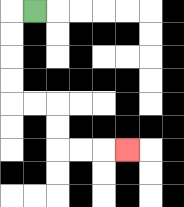{'start': '[1, 0]', 'end': '[5, 6]', 'path_directions': 'L,D,D,D,D,R,R,D,D,R,R,R', 'path_coordinates': '[[1, 0], [0, 0], [0, 1], [0, 2], [0, 3], [0, 4], [1, 4], [2, 4], [2, 5], [2, 6], [3, 6], [4, 6], [5, 6]]'}